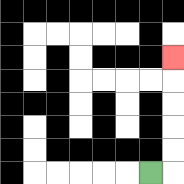{'start': '[6, 7]', 'end': '[7, 2]', 'path_directions': 'R,U,U,U,U,U', 'path_coordinates': '[[6, 7], [7, 7], [7, 6], [7, 5], [7, 4], [7, 3], [7, 2]]'}